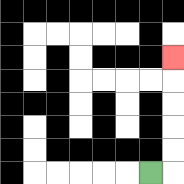{'start': '[6, 7]', 'end': '[7, 2]', 'path_directions': 'R,U,U,U,U,U', 'path_coordinates': '[[6, 7], [7, 7], [7, 6], [7, 5], [7, 4], [7, 3], [7, 2]]'}